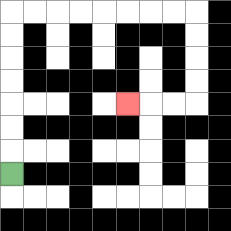{'start': '[0, 7]', 'end': '[5, 4]', 'path_directions': 'U,U,U,U,U,U,U,R,R,R,R,R,R,R,R,D,D,D,D,L,L,L', 'path_coordinates': '[[0, 7], [0, 6], [0, 5], [0, 4], [0, 3], [0, 2], [0, 1], [0, 0], [1, 0], [2, 0], [3, 0], [4, 0], [5, 0], [6, 0], [7, 0], [8, 0], [8, 1], [8, 2], [8, 3], [8, 4], [7, 4], [6, 4], [5, 4]]'}